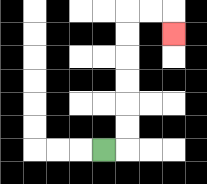{'start': '[4, 6]', 'end': '[7, 1]', 'path_directions': 'R,U,U,U,U,U,U,R,R,D', 'path_coordinates': '[[4, 6], [5, 6], [5, 5], [5, 4], [5, 3], [5, 2], [5, 1], [5, 0], [6, 0], [7, 0], [7, 1]]'}